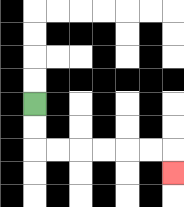{'start': '[1, 4]', 'end': '[7, 7]', 'path_directions': 'D,D,R,R,R,R,R,R,D', 'path_coordinates': '[[1, 4], [1, 5], [1, 6], [2, 6], [3, 6], [4, 6], [5, 6], [6, 6], [7, 6], [7, 7]]'}